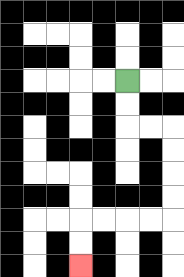{'start': '[5, 3]', 'end': '[3, 11]', 'path_directions': 'D,D,R,R,D,D,D,D,L,L,L,L,D,D', 'path_coordinates': '[[5, 3], [5, 4], [5, 5], [6, 5], [7, 5], [7, 6], [7, 7], [7, 8], [7, 9], [6, 9], [5, 9], [4, 9], [3, 9], [3, 10], [3, 11]]'}